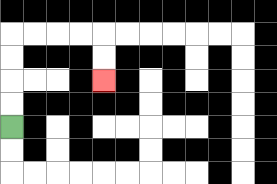{'start': '[0, 5]', 'end': '[4, 3]', 'path_directions': 'U,U,U,U,R,R,R,R,D,D', 'path_coordinates': '[[0, 5], [0, 4], [0, 3], [0, 2], [0, 1], [1, 1], [2, 1], [3, 1], [4, 1], [4, 2], [4, 3]]'}